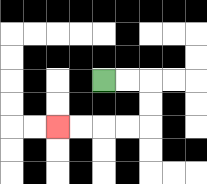{'start': '[4, 3]', 'end': '[2, 5]', 'path_directions': 'R,R,D,D,L,L,L,L', 'path_coordinates': '[[4, 3], [5, 3], [6, 3], [6, 4], [6, 5], [5, 5], [4, 5], [3, 5], [2, 5]]'}